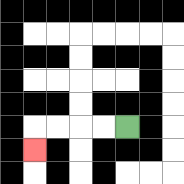{'start': '[5, 5]', 'end': '[1, 6]', 'path_directions': 'L,L,L,L,D', 'path_coordinates': '[[5, 5], [4, 5], [3, 5], [2, 5], [1, 5], [1, 6]]'}